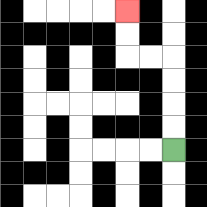{'start': '[7, 6]', 'end': '[5, 0]', 'path_directions': 'U,U,U,U,L,L,U,U', 'path_coordinates': '[[7, 6], [7, 5], [7, 4], [7, 3], [7, 2], [6, 2], [5, 2], [5, 1], [5, 0]]'}